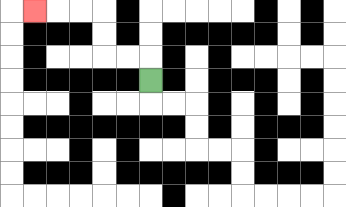{'start': '[6, 3]', 'end': '[1, 0]', 'path_directions': 'U,L,L,U,U,L,L,L', 'path_coordinates': '[[6, 3], [6, 2], [5, 2], [4, 2], [4, 1], [4, 0], [3, 0], [2, 0], [1, 0]]'}